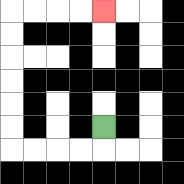{'start': '[4, 5]', 'end': '[4, 0]', 'path_directions': 'D,L,L,L,L,U,U,U,U,U,U,R,R,R,R', 'path_coordinates': '[[4, 5], [4, 6], [3, 6], [2, 6], [1, 6], [0, 6], [0, 5], [0, 4], [0, 3], [0, 2], [0, 1], [0, 0], [1, 0], [2, 0], [3, 0], [4, 0]]'}